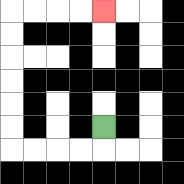{'start': '[4, 5]', 'end': '[4, 0]', 'path_directions': 'D,L,L,L,L,U,U,U,U,U,U,R,R,R,R', 'path_coordinates': '[[4, 5], [4, 6], [3, 6], [2, 6], [1, 6], [0, 6], [0, 5], [0, 4], [0, 3], [0, 2], [0, 1], [0, 0], [1, 0], [2, 0], [3, 0], [4, 0]]'}